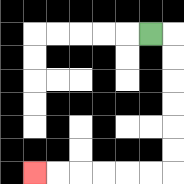{'start': '[6, 1]', 'end': '[1, 7]', 'path_directions': 'R,D,D,D,D,D,D,L,L,L,L,L,L', 'path_coordinates': '[[6, 1], [7, 1], [7, 2], [7, 3], [7, 4], [7, 5], [7, 6], [7, 7], [6, 7], [5, 7], [4, 7], [3, 7], [2, 7], [1, 7]]'}